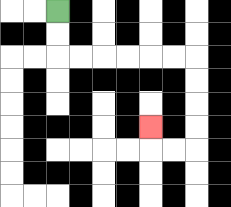{'start': '[2, 0]', 'end': '[6, 5]', 'path_directions': 'D,D,R,R,R,R,R,R,D,D,D,D,L,L,U', 'path_coordinates': '[[2, 0], [2, 1], [2, 2], [3, 2], [4, 2], [5, 2], [6, 2], [7, 2], [8, 2], [8, 3], [8, 4], [8, 5], [8, 6], [7, 6], [6, 6], [6, 5]]'}